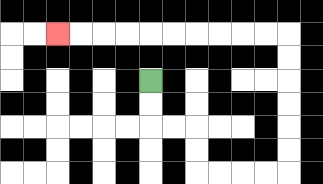{'start': '[6, 3]', 'end': '[2, 1]', 'path_directions': 'D,D,R,R,D,D,R,R,R,R,U,U,U,U,U,U,L,L,L,L,L,L,L,L,L,L', 'path_coordinates': '[[6, 3], [6, 4], [6, 5], [7, 5], [8, 5], [8, 6], [8, 7], [9, 7], [10, 7], [11, 7], [12, 7], [12, 6], [12, 5], [12, 4], [12, 3], [12, 2], [12, 1], [11, 1], [10, 1], [9, 1], [8, 1], [7, 1], [6, 1], [5, 1], [4, 1], [3, 1], [2, 1]]'}